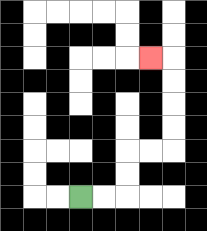{'start': '[3, 8]', 'end': '[6, 2]', 'path_directions': 'R,R,U,U,R,R,U,U,U,U,L', 'path_coordinates': '[[3, 8], [4, 8], [5, 8], [5, 7], [5, 6], [6, 6], [7, 6], [7, 5], [7, 4], [7, 3], [7, 2], [6, 2]]'}